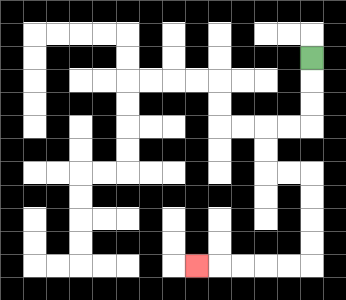{'start': '[13, 2]', 'end': '[8, 11]', 'path_directions': 'D,D,D,L,L,D,D,R,R,D,D,D,D,L,L,L,L,L', 'path_coordinates': '[[13, 2], [13, 3], [13, 4], [13, 5], [12, 5], [11, 5], [11, 6], [11, 7], [12, 7], [13, 7], [13, 8], [13, 9], [13, 10], [13, 11], [12, 11], [11, 11], [10, 11], [9, 11], [8, 11]]'}